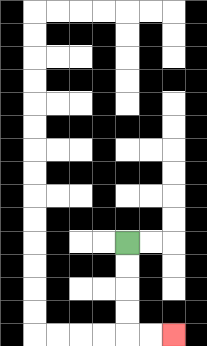{'start': '[5, 10]', 'end': '[7, 14]', 'path_directions': 'D,D,D,D,R,R', 'path_coordinates': '[[5, 10], [5, 11], [5, 12], [5, 13], [5, 14], [6, 14], [7, 14]]'}